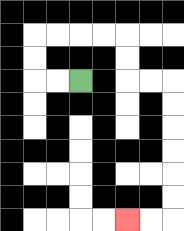{'start': '[3, 3]', 'end': '[5, 9]', 'path_directions': 'L,L,U,U,R,R,R,R,D,D,R,R,D,D,D,D,D,D,L,L', 'path_coordinates': '[[3, 3], [2, 3], [1, 3], [1, 2], [1, 1], [2, 1], [3, 1], [4, 1], [5, 1], [5, 2], [5, 3], [6, 3], [7, 3], [7, 4], [7, 5], [7, 6], [7, 7], [7, 8], [7, 9], [6, 9], [5, 9]]'}